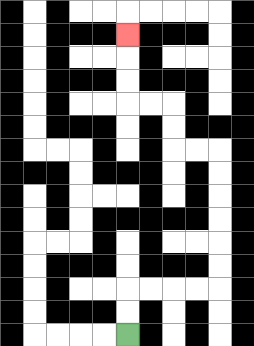{'start': '[5, 14]', 'end': '[5, 1]', 'path_directions': 'U,U,R,R,R,R,U,U,U,U,U,U,L,L,U,U,L,L,U,U,U', 'path_coordinates': '[[5, 14], [5, 13], [5, 12], [6, 12], [7, 12], [8, 12], [9, 12], [9, 11], [9, 10], [9, 9], [9, 8], [9, 7], [9, 6], [8, 6], [7, 6], [7, 5], [7, 4], [6, 4], [5, 4], [5, 3], [5, 2], [5, 1]]'}